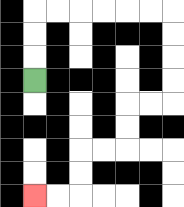{'start': '[1, 3]', 'end': '[1, 8]', 'path_directions': 'U,U,U,R,R,R,R,R,R,D,D,D,D,L,L,D,D,L,L,D,D,L,L', 'path_coordinates': '[[1, 3], [1, 2], [1, 1], [1, 0], [2, 0], [3, 0], [4, 0], [5, 0], [6, 0], [7, 0], [7, 1], [7, 2], [7, 3], [7, 4], [6, 4], [5, 4], [5, 5], [5, 6], [4, 6], [3, 6], [3, 7], [3, 8], [2, 8], [1, 8]]'}